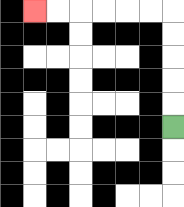{'start': '[7, 5]', 'end': '[1, 0]', 'path_directions': 'U,U,U,U,U,L,L,L,L,L,L', 'path_coordinates': '[[7, 5], [7, 4], [7, 3], [7, 2], [7, 1], [7, 0], [6, 0], [5, 0], [4, 0], [3, 0], [2, 0], [1, 0]]'}